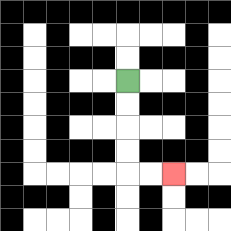{'start': '[5, 3]', 'end': '[7, 7]', 'path_directions': 'D,D,D,D,R,R', 'path_coordinates': '[[5, 3], [5, 4], [5, 5], [5, 6], [5, 7], [6, 7], [7, 7]]'}